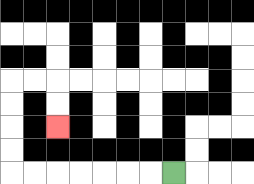{'start': '[7, 7]', 'end': '[2, 5]', 'path_directions': 'L,L,L,L,L,L,L,U,U,U,U,R,R,D,D', 'path_coordinates': '[[7, 7], [6, 7], [5, 7], [4, 7], [3, 7], [2, 7], [1, 7], [0, 7], [0, 6], [0, 5], [0, 4], [0, 3], [1, 3], [2, 3], [2, 4], [2, 5]]'}